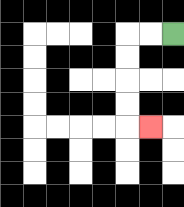{'start': '[7, 1]', 'end': '[6, 5]', 'path_directions': 'L,L,D,D,D,D,R', 'path_coordinates': '[[7, 1], [6, 1], [5, 1], [5, 2], [5, 3], [5, 4], [5, 5], [6, 5]]'}